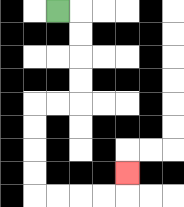{'start': '[2, 0]', 'end': '[5, 7]', 'path_directions': 'R,D,D,D,D,L,L,D,D,D,D,R,R,R,R,U', 'path_coordinates': '[[2, 0], [3, 0], [3, 1], [3, 2], [3, 3], [3, 4], [2, 4], [1, 4], [1, 5], [1, 6], [1, 7], [1, 8], [2, 8], [3, 8], [4, 8], [5, 8], [5, 7]]'}